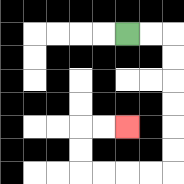{'start': '[5, 1]', 'end': '[5, 5]', 'path_directions': 'R,R,D,D,D,D,D,D,L,L,L,L,U,U,R,R', 'path_coordinates': '[[5, 1], [6, 1], [7, 1], [7, 2], [7, 3], [7, 4], [7, 5], [7, 6], [7, 7], [6, 7], [5, 7], [4, 7], [3, 7], [3, 6], [3, 5], [4, 5], [5, 5]]'}